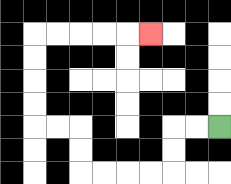{'start': '[9, 5]', 'end': '[6, 1]', 'path_directions': 'L,L,D,D,L,L,L,L,U,U,L,L,U,U,U,U,R,R,R,R,R', 'path_coordinates': '[[9, 5], [8, 5], [7, 5], [7, 6], [7, 7], [6, 7], [5, 7], [4, 7], [3, 7], [3, 6], [3, 5], [2, 5], [1, 5], [1, 4], [1, 3], [1, 2], [1, 1], [2, 1], [3, 1], [4, 1], [5, 1], [6, 1]]'}